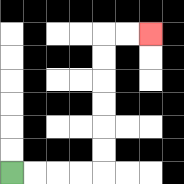{'start': '[0, 7]', 'end': '[6, 1]', 'path_directions': 'R,R,R,R,U,U,U,U,U,U,R,R', 'path_coordinates': '[[0, 7], [1, 7], [2, 7], [3, 7], [4, 7], [4, 6], [4, 5], [4, 4], [4, 3], [4, 2], [4, 1], [5, 1], [6, 1]]'}